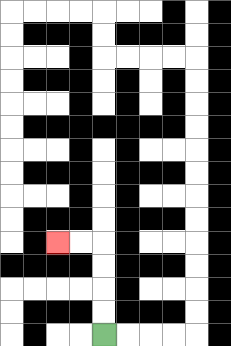{'start': '[4, 14]', 'end': '[2, 10]', 'path_directions': 'U,U,U,U,L,L', 'path_coordinates': '[[4, 14], [4, 13], [4, 12], [4, 11], [4, 10], [3, 10], [2, 10]]'}